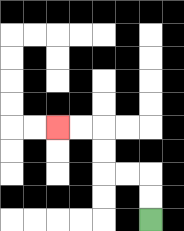{'start': '[6, 9]', 'end': '[2, 5]', 'path_directions': 'U,U,L,L,U,U,L,L', 'path_coordinates': '[[6, 9], [6, 8], [6, 7], [5, 7], [4, 7], [4, 6], [4, 5], [3, 5], [2, 5]]'}